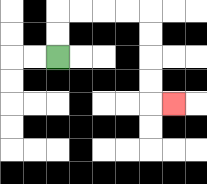{'start': '[2, 2]', 'end': '[7, 4]', 'path_directions': 'U,U,R,R,R,R,D,D,D,D,R', 'path_coordinates': '[[2, 2], [2, 1], [2, 0], [3, 0], [4, 0], [5, 0], [6, 0], [6, 1], [6, 2], [6, 3], [6, 4], [7, 4]]'}